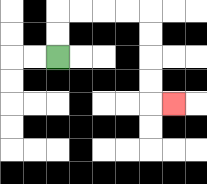{'start': '[2, 2]', 'end': '[7, 4]', 'path_directions': 'U,U,R,R,R,R,D,D,D,D,R', 'path_coordinates': '[[2, 2], [2, 1], [2, 0], [3, 0], [4, 0], [5, 0], [6, 0], [6, 1], [6, 2], [6, 3], [6, 4], [7, 4]]'}